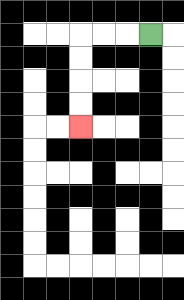{'start': '[6, 1]', 'end': '[3, 5]', 'path_directions': 'L,L,L,D,D,D,D', 'path_coordinates': '[[6, 1], [5, 1], [4, 1], [3, 1], [3, 2], [3, 3], [3, 4], [3, 5]]'}